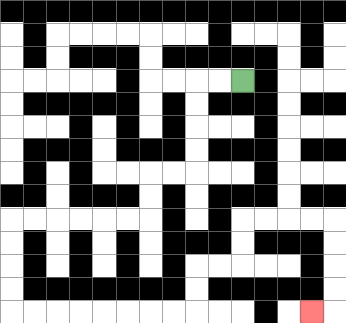{'start': '[10, 3]', 'end': '[13, 13]', 'path_directions': 'L,L,D,D,D,D,L,L,D,D,L,L,L,L,L,L,D,D,D,D,R,R,R,R,R,R,R,R,U,U,R,R,U,U,R,R,R,R,D,D,D,D,L', 'path_coordinates': '[[10, 3], [9, 3], [8, 3], [8, 4], [8, 5], [8, 6], [8, 7], [7, 7], [6, 7], [6, 8], [6, 9], [5, 9], [4, 9], [3, 9], [2, 9], [1, 9], [0, 9], [0, 10], [0, 11], [0, 12], [0, 13], [1, 13], [2, 13], [3, 13], [4, 13], [5, 13], [6, 13], [7, 13], [8, 13], [8, 12], [8, 11], [9, 11], [10, 11], [10, 10], [10, 9], [11, 9], [12, 9], [13, 9], [14, 9], [14, 10], [14, 11], [14, 12], [14, 13], [13, 13]]'}